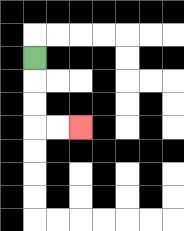{'start': '[1, 2]', 'end': '[3, 5]', 'path_directions': 'D,D,D,R,R', 'path_coordinates': '[[1, 2], [1, 3], [1, 4], [1, 5], [2, 5], [3, 5]]'}